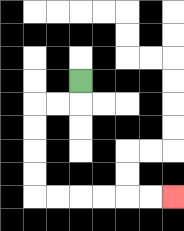{'start': '[3, 3]', 'end': '[7, 8]', 'path_directions': 'D,L,L,D,D,D,D,R,R,R,R,R,R', 'path_coordinates': '[[3, 3], [3, 4], [2, 4], [1, 4], [1, 5], [1, 6], [1, 7], [1, 8], [2, 8], [3, 8], [4, 8], [5, 8], [6, 8], [7, 8]]'}